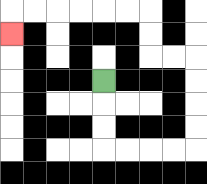{'start': '[4, 3]', 'end': '[0, 1]', 'path_directions': 'D,D,D,R,R,R,R,U,U,U,U,L,L,U,U,L,L,L,L,L,L,D', 'path_coordinates': '[[4, 3], [4, 4], [4, 5], [4, 6], [5, 6], [6, 6], [7, 6], [8, 6], [8, 5], [8, 4], [8, 3], [8, 2], [7, 2], [6, 2], [6, 1], [6, 0], [5, 0], [4, 0], [3, 0], [2, 0], [1, 0], [0, 0], [0, 1]]'}